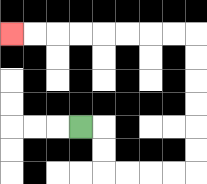{'start': '[3, 5]', 'end': '[0, 1]', 'path_directions': 'R,D,D,R,R,R,R,U,U,U,U,U,U,L,L,L,L,L,L,L,L', 'path_coordinates': '[[3, 5], [4, 5], [4, 6], [4, 7], [5, 7], [6, 7], [7, 7], [8, 7], [8, 6], [8, 5], [8, 4], [8, 3], [8, 2], [8, 1], [7, 1], [6, 1], [5, 1], [4, 1], [3, 1], [2, 1], [1, 1], [0, 1]]'}